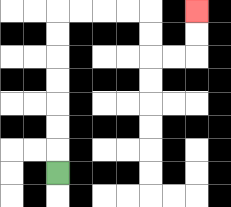{'start': '[2, 7]', 'end': '[8, 0]', 'path_directions': 'U,U,U,U,U,U,U,R,R,R,R,D,D,R,R,U,U', 'path_coordinates': '[[2, 7], [2, 6], [2, 5], [2, 4], [2, 3], [2, 2], [2, 1], [2, 0], [3, 0], [4, 0], [5, 0], [6, 0], [6, 1], [6, 2], [7, 2], [8, 2], [8, 1], [8, 0]]'}